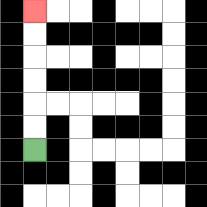{'start': '[1, 6]', 'end': '[1, 0]', 'path_directions': 'U,U,U,U,U,U', 'path_coordinates': '[[1, 6], [1, 5], [1, 4], [1, 3], [1, 2], [1, 1], [1, 0]]'}